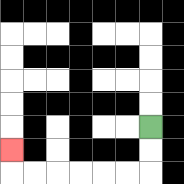{'start': '[6, 5]', 'end': '[0, 6]', 'path_directions': 'D,D,L,L,L,L,L,L,U', 'path_coordinates': '[[6, 5], [6, 6], [6, 7], [5, 7], [4, 7], [3, 7], [2, 7], [1, 7], [0, 7], [0, 6]]'}